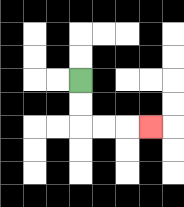{'start': '[3, 3]', 'end': '[6, 5]', 'path_directions': 'D,D,R,R,R', 'path_coordinates': '[[3, 3], [3, 4], [3, 5], [4, 5], [5, 5], [6, 5]]'}